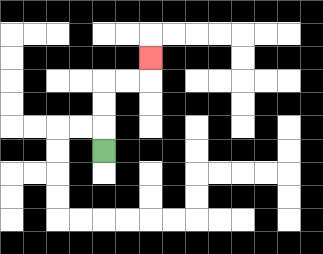{'start': '[4, 6]', 'end': '[6, 2]', 'path_directions': 'U,U,U,R,R,U', 'path_coordinates': '[[4, 6], [4, 5], [4, 4], [4, 3], [5, 3], [6, 3], [6, 2]]'}